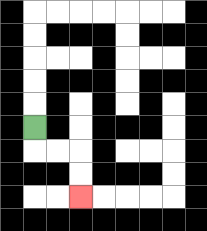{'start': '[1, 5]', 'end': '[3, 8]', 'path_directions': 'D,R,R,D,D', 'path_coordinates': '[[1, 5], [1, 6], [2, 6], [3, 6], [3, 7], [3, 8]]'}